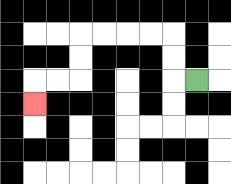{'start': '[8, 3]', 'end': '[1, 4]', 'path_directions': 'L,U,U,L,L,L,L,D,D,L,L,D', 'path_coordinates': '[[8, 3], [7, 3], [7, 2], [7, 1], [6, 1], [5, 1], [4, 1], [3, 1], [3, 2], [3, 3], [2, 3], [1, 3], [1, 4]]'}